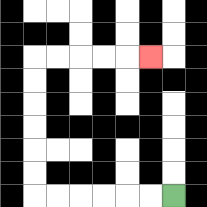{'start': '[7, 8]', 'end': '[6, 2]', 'path_directions': 'L,L,L,L,L,L,U,U,U,U,U,U,R,R,R,R,R', 'path_coordinates': '[[7, 8], [6, 8], [5, 8], [4, 8], [3, 8], [2, 8], [1, 8], [1, 7], [1, 6], [1, 5], [1, 4], [1, 3], [1, 2], [2, 2], [3, 2], [4, 2], [5, 2], [6, 2]]'}